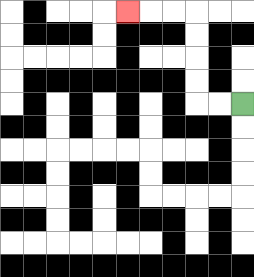{'start': '[10, 4]', 'end': '[5, 0]', 'path_directions': 'L,L,U,U,U,U,L,L,L', 'path_coordinates': '[[10, 4], [9, 4], [8, 4], [8, 3], [8, 2], [8, 1], [8, 0], [7, 0], [6, 0], [5, 0]]'}